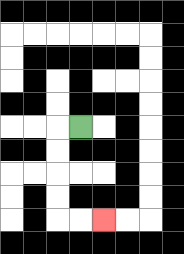{'start': '[3, 5]', 'end': '[4, 9]', 'path_directions': 'L,D,D,D,D,R,R', 'path_coordinates': '[[3, 5], [2, 5], [2, 6], [2, 7], [2, 8], [2, 9], [3, 9], [4, 9]]'}